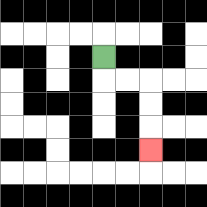{'start': '[4, 2]', 'end': '[6, 6]', 'path_directions': 'D,R,R,D,D,D', 'path_coordinates': '[[4, 2], [4, 3], [5, 3], [6, 3], [6, 4], [6, 5], [6, 6]]'}